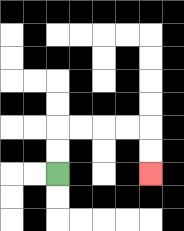{'start': '[2, 7]', 'end': '[6, 7]', 'path_directions': 'U,U,R,R,R,R,D,D', 'path_coordinates': '[[2, 7], [2, 6], [2, 5], [3, 5], [4, 5], [5, 5], [6, 5], [6, 6], [6, 7]]'}